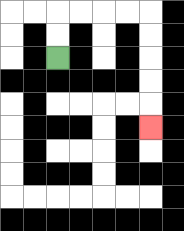{'start': '[2, 2]', 'end': '[6, 5]', 'path_directions': 'U,U,R,R,R,R,D,D,D,D,D', 'path_coordinates': '[[2, 2], [2, 1], [2, 0], [3, 0], [4, 0], [5, 0], [6, 0], [6, 1], [6, 2], [6, 3], [6, 4], [6, 5]]'}